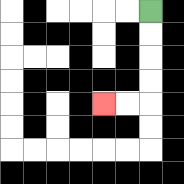{'start': '[6, 0]', 'end': '[4, 4]', 'path_directions': 'D,D,D,D,L,L', 'path_coordinates': '[[6, 0], [6, 1], [6, 2], [6, 3], [6, 4], [5, 4], [4, 4]]'}